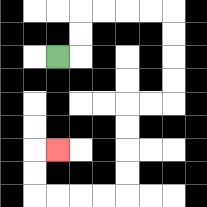{'start': '[2, 2]', 'end': '[2, 6]', 'path_directions': 'R,U,U,R,R,R,R,D,D,D,D,L,L,D,D,D,D,L,L,L,L,U,U,R', 'path_coordinates': '[[2, 2], [3, 2], [3, 1], [3, 0], [4, 0], [5, 0], [6, 0], [7, 0], [7, 1], [7, 2], [7, 3], [7, 4], [6, 4], [5, 4], [5, 5], [5, 6], [5, 7], [5, 8], [4, 8], [3, 8], [2, 8], [1, 8], [1, 7], [1, 6], [2, 6]]'}